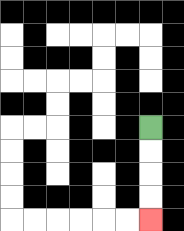{'start': '[6, 5]', 'end': '[6, 9]', 'path_directions': 'D,D,D,D', 'path_coordinates': '[[6, 5], [6, 6], [6, 7], [6, 8], [6, 9]]'}